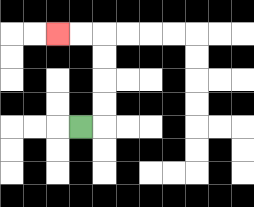{'start': '[3, 5]', 'end': '[2, 1]', 'path_directions': 'R,U,U,U,U,L,L', 'path_coordinates': '[[3, 5], [4, 5], [4, 4], [4, 3], [4, 2], [4, 1], [3, 1], [2, 1]]'}